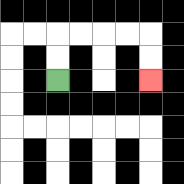{'start': '[2, 3]', 'end': '[6, 3]', 'path_directions': 'U,U,R,R,R,R,D,D', 'path_coordinates': '[[2, 3], [2, 2], [2, 1], [3, 1], [4, 1], [5, 1], [6, 1], [6, 2], [6, 3]]'}